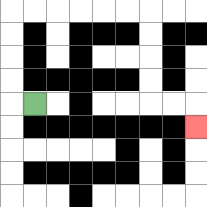{'start': '[1, 4]', 'end': '[8, 5]', 'path_directions': 'L,U,U,U,U,R,R,R,R,R,R,D,D,D,D,R,R,D', 'path_coordinates': '[[1, 4], [0, 4], [0, 3], [0, 2], [0, 1], [0, 0], [1, 0], [2, 0], [3, 0], [4, 0], [5, 0], [6, 0], [6, 1], [6, 2], [6, 3], [6, 4], [7, 4], [8, 4], [8, 5]]'}